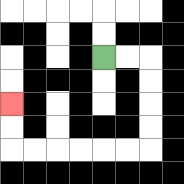{'start': '[4, 2]', 'end': '[0, 4]', 'path_directions': 'R,R,D,D,D,D,L,L,L,L,L,L,U,U', 'path_coordinates': '[[4, 2], [5, 2], [6, 2], [6, 3], [6, 4], [6, 5], [6, 6], [5, 6], [4, 6], [3, 6], [2, 6], [1, 6], [0, 6], [0, 5], [0, 4]]'}